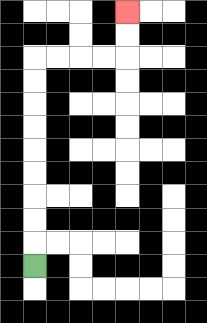{'start': '[1, 11]', 'end': '[5, 0]', 'path_directions': 'U,U,U,U,U,U,U,U,U,R,R,R,R,U,U', 'path_coordinates': '[[1, 11], [1, 10], [1, 9], [1, 8], [1, 7], [1, 6], [1, 5], [1, 4], [1, 3], [1, 2], [2, 2], [3, 2], [4, 2], [5, 2], [5, 1], [5, 0]]'}